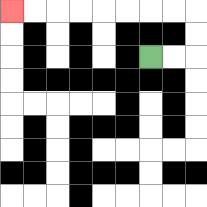{'start': '[6, 2]', 'end': '[0, 0]', 'path_directions': 'R,R,U,U,L,L,L,L,L,L,L,L', 'path_coordinates': '[[6, 2], [7, 2], [8, 2], [8, 1], [8, 0], [7, 0], [6, 0], [5, 0], [4, 0], [3, 0], [2, 0], [1, 0], [0, 0]]'}